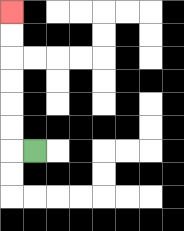{'start': '[1, 6]', 'end': '[0, 0]', 'path_directions': 'L,U,U,U,U,U,U', 'path_coordinates': '[[1, 6], [0, 6], [0, 5], [0, 4], [0, 3], [0, 2], [0, 1], [0, 0]]'}